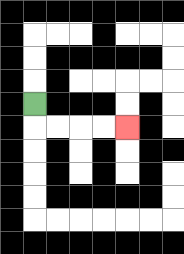{'start': '[1, 4]', 'end': '[5, 5]', 'path_directions': 'D,R,R,R,R', 'path_coordinates': '[[1, 4], [1, 5], [2, 5], [3, 5], [4, 5], [5, 5]]'}